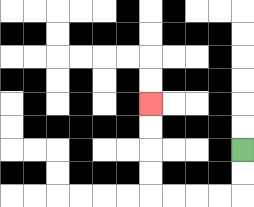{'start': '[10, 6]', 'end': '[6, 4]', 'path_directions': 'D,D,L,L,L,L,U,U,U,U', 'path_coordinates': '[[10, 6], [10, 7], [10, 8], [9, 8], [8, 8], [7, 8], [6, 8], [6, 7], [6, 6], [6, 5], [6, 4]]'}